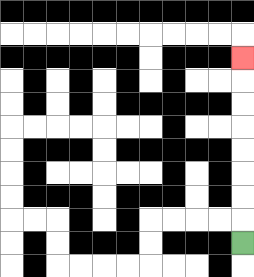{'start': '[10, 10]', 'end': '[10, 2]', 'path_directions': 'U,U,U,U,U,U,U,U', 'path_coordinates': '[[10, 10], [10, 9], [10, 8], [10, 7], [10, 6], [10, 5], [10, 4], [10, 3], [10, 2]]'}